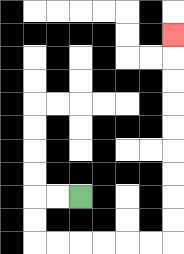{'start': '[3, 8]', 'end': '[7, 1]', 'path_directions': 'L,L,D,D,R,R,R,R,R,R,U,U,U,U,U,U,U,U,U', 'path_coordinates': '[[3, 8], [2, 8], [1, 8], [1, 9], [1, 10], [2, 10], [3, 10], [4, 10], [5, 10], [6, 10], [7, 10], [7, 9], [7, 8], [7, 7], [7, 6], [7, 5], [7, 4], [7, 3], [7, 2], [7, 1]]'}